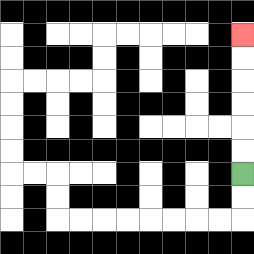{'start': '[10, 7]', 'end': '[10, 1]', 'path_directions': 'U,U,U,U,U,U', 'path_coordinates': '[[10, 7], [10, 6], [10, 5], [10, 4], [10, 3], [10, 2], [10, 1]]'}